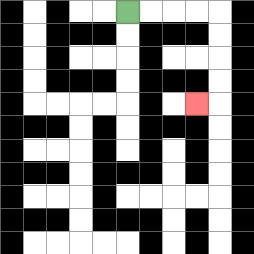{'start': '[5, 0]', 'end': '[8, 4]', 'path_directions': 'R,R,R,R,D,D,D,D,L', 'path_coordinates': '[[5, 0], [6, 0], [7, 0], [8, 0], [9, 0], [9, 1], [9, 2], [9, 3], [9, 4], [8, 4]]'}